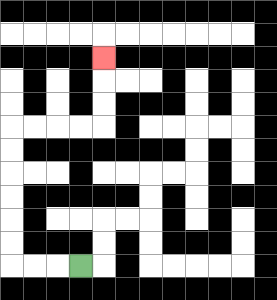{'start': '[3, 11]', 'end': '[4, 2]', 'path_directions': 'L,L,L,U,U,U,U,U,U,R,R,R,R,U,U,U', 'path_coordinates': '[[3, 11], [2, 11], [1, 11], [0, 11], [0, 10], [0, 9], [0, 8], [0, 7], [0, 6], [0, 5], [1, 5], [2, 5], [3, 5], [4, 5], [4, 4], [4, 3], [4, 2]]'}